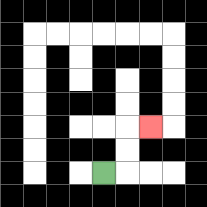{'start': '[4, 7]', 'end': '[6, 5]', 'path_directions': 'R,U,U,R', 'path_coordinates': '[[4, 7], [5, 7], [5, 6], [5, 5], [6, 5]]'}